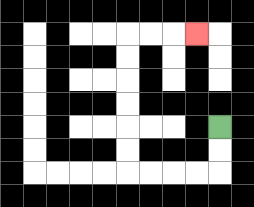{'start': '[9, 5]', 'end': '[8, 1]', 'path_directions': 'D,D,L,L,L,L,U,U,U,U,U,U,R,R,R', 'path_coordinates': '[[9, 5], [9, 6], [9, 7], [8, 7], [7, 7], [6, 7], [5, 7], [5, 6], [5, 5], [5, 4], [5, 3], [5, 2], [5, 1], [6, 1], [7, 1], [8, 1]]'}